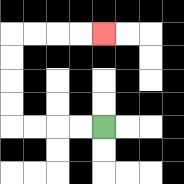{'start': '[4, 5]', 'end': '[4, 1]', 'path_directions': 'L,L,L,L,U,U,U,U,R,R,R,R', 'path_coordinates': '[[4, 5], [3, 5], [2, 5], [1, 5], [0, 5], [0, 4], [0, 3], [0, 2], [0, 1], [1, 1], [2, 1], [3, 1], [4, 1]]'}